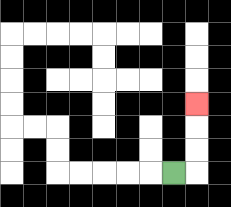{'start': '[7, 7]', 'end': '[8, 4]', 'path_directions': 'R,U,U,U', 'path_coordinates': '[[7, 7], [8, 7], [8, 6], [8, 5], [8, 4]]'}